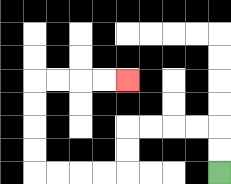{'start': '[9, 7]', 'end': '[5, 3]', 'path_directions': 'U,U,L,L,L,L,D,D,L,L,L,L,U,U,U,U,R,R,R,R', 'path_coordinates': '[[9, 7], [9, 6], [9, 5], [8, 5], [7, 5], [6, 5], [5, 5], [5, 6], [5, 7], [4, 7], [3, 7], [2, 7], [1, 7], [1, 6], [1, 5], [1, 4], [1, 3], [2, 3], [3, 3], [4, 3], [5, 3]]'}